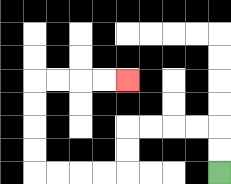{'start': '[9, 7]', 'end': '[5, 3]', 'path_directions': 'U,U,L,L,L,L,D,D,L,L,L,L,U,U,U,U,R,R,R,R', 'path_coordinates': '[[9, 7], [9, 6], [9, 5], [8, 5], [7, 5], [6, 5], [5, 5], [5, 6], [5, 7], [4, 7], [3, 7], [2, 7], [1, 7], [1, 6], [1, 5], [1, 4], [1, 3], [2, 3], [3, 3], [4, 3], [5, 3]]'}